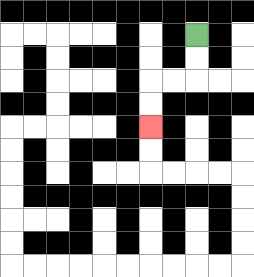{'start': '[8, 1]', 'end': '[6, 5]', 'path_directions': 'D,D,L,L,D,D', 'path_coordinates': '[[8, 1], [8, 2], [8, 3], [7, 3], [6, 3], [6, 4], [6, 5]]'}